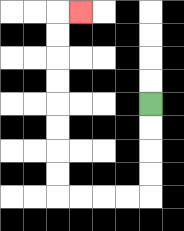{'start': '[6, 4]', 'end': '[3, 0]', 'path_directions': 'D,D,D,D,L,L,L,L,U,U,U,U,U,U,U,U,R', 'path_coordinates': '[[6, 4], [6, 5], [6, 6], [6, 7], [6, 8], [5, 8], [4, 8], [3, 8], [2, 8], [2, 7], [2, 6], [2, 5], [2, 4], [2, 3], [2, 2], [2, 1], [2, 0], [3, 0]]'}